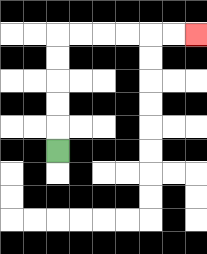{'start': '[2, 6]', 'end': '[8, 1]', 'path_directions': 'U,U,U,U,U,R,R,R,R,R,R', 'path_coordinates': '[[2, 6], [2, 5], [2, 4], [2, 3], [2, 2], [2, 1], [3, 1], [4, 1], [5, 1], [6, 1], [7, 1], [8, 1]]'}